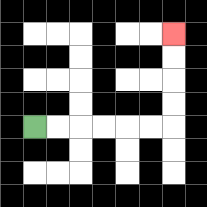{'start': '[1, 5]', 'end': '[7, 1]', 'path_directions': 'R,R,R,R,R,R,U,U,U,U', 'path_coordinates': '[[1, 5], [2, 5], [3, 5], [4, 5], [5, 5], [6, 5], [7, 5], [7, 4], [7, 3], [7, 2], [7, 1]]'}